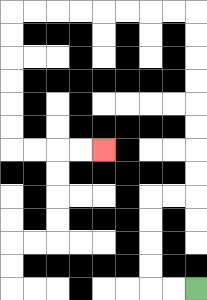{'start': '[8, 12]', 'end': '[4, 6]', 'path_directions': 'L,L,U,U,U,U,R,R,U,U,U,U,U,U,U,U,L,L,L,L,L,L,L,L,D,D,D,D,D,D,R,R,R,R', 'path_coordinates': '[[8, 12], [7, 12], [6, 12], [6, 11], [6, 10], [6, 9], [6, 8], [7, 8], [8, 8], [8, 7], [8, 6], [8, 5], [8, 4], [8, 3], [8, 2], [8, 1], [8, 0], [7, 0], [6, 0], [5, 0], [4, 0], [3, 0], [2, 0], [1, 0], [0, 0], [0, 1], [0, 2], [0, 3], [0, 4], [0, 5], [0, 6], [1, 6], [2, 6], [3, 6], [4, 6]]'}